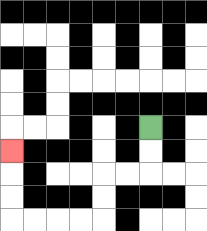{'start': '[6, 5]', 'end': '[0, 6]', 'path_directions': 'D,D,L,L,D,D,L,L,L,L,U,U,U', 'path_coordinates': '[[6, 5], [6, 6], [6, 7], [5, 7], [4, 7], [4, 8], [4, 9], [3, 9], [2, 9], [1, 9], [0, 9], [0, 8], [0, 7], [0, 6]]'}